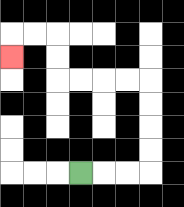{'start': '[3, 7]', 'end': '[0, 2]', 'path_directions': 'R,R,R,U,U,U,U,L,L,L,L,U,U,L,L,D', 'path_coordinates': '[[3, 7], [4, 7], [5, 7], [6, 7], [6, 6], [6, 5], [6, 4], [6, 3], [5, 3], [4, 3], [3, 3], [2, 3], [2, 2], [2, 1], [1, 1], [0, 1], [0, 2]]'}